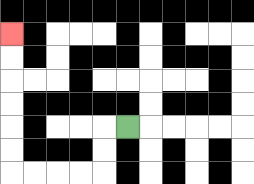{'start': '[5, 5]', 'end': '[0, 1]', 'path_directions': 'L,D,D,L,L,L,L,U,U,U,U,U,U', 'path_coordinates': '[[5, 5], [4, 5], [4, 6], [4, 7], [3, 7], [2, 7], [1, 7], [0, 7], [0, 6], [0, 5], [0, 4], [0, 3], [0, 2], [0, 1]]'}